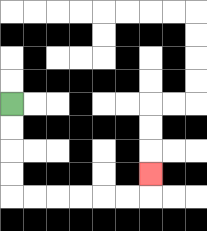{'start': '[0, 4]', 'end': '[6, 7]', 'path_directions': 'D,D,D,D,R,R,R,R,R,R,U', 'path_coordinates': '[[0, 4], [0, 5], [0, 6], [0, 7], [0, 8], [1, 8], [2, 8], [3, 8], [4, 8], [5, 8], [6, 8], [6, 7]]'}